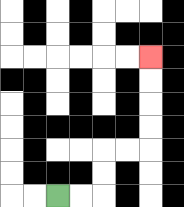{'start': '[2, 8]', 'end': '[6, 2]', 'path_directions': 'R,R,U,U,R,R,U,U,U,U', 'path_coordinates': '[[2, 8], [3, 8], [4, 8], [4, 7], [4, 6], [5, 6], [6, 6], [6, 5], [6, 4], [6, 3], [6, 2]]'}